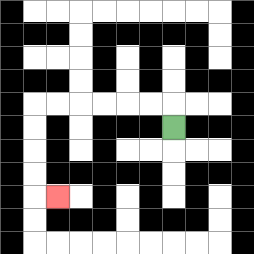{'start': '[7, 5]', 'end': '[2, 8]', 'path_directions': 'U,L,L,L,L,L,L,D,D,D,D,R', 'path_coordinates': '[[7, 5], [7, 4], [6, 4], [5, 4], [4, 4], [3, 4], [2, 4], [1, 4], [1, 5], [1, 6], [1, 7], [1, 8], [2, 8]]'}